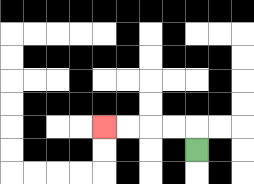{'start': '[8, 6]', 'end': '[4, 5]', 'path_directions': 'U,L,L,L,L', 'path_coordinates': '[[8, 6], [8, 5], [7, 5], [6, 5], [5, 5], [4, 5]]'}